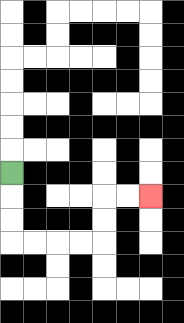{'start': '[0, 7]', 'end': '[6, 8]', 'path_directions': 'D,D,D,R,R,R,R,U,U,R,R', 'path_coordinates': '[[0, 7], [0, 8], [0, 9], [0, 10], [1, 10], [2, 10], [3, 10], [4, 10], [4, 9], [4, 8], [5, 8], [6, 8]]'}